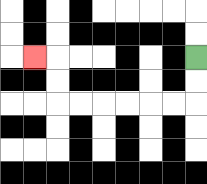{'start': '[8, 2]', 'end': '[1, 2]', 'path_directions': 'D,D,L,L,L,L,L,L,U,U,L', 'path_coordinates': '[[8, 2], [8, 3], [8, 4], [7, 4], [6, 4], [5, 4], [4, 4], [3, 4], [2, 4], [2, 3], [2, 2], [1, 2]]'}